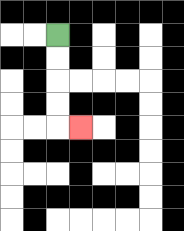{'start': '[2, 1]', 'end': '[3, 5]', 'path_directions': 'D,D,D,D,R', 'path_coordinates': '[[2, 1], [2, 2], [2, 3], [2, 4], [2, 5], [3, 5]]'}